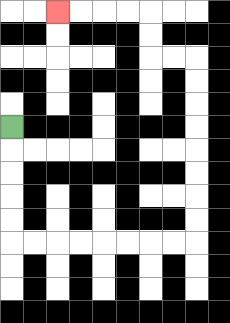{'start': '[0, 5]', 'end': '[2, 0]', 'path_directions': 'D,D,D,D,D,R,R,R,R,R,R,R,R,U,U,U,U,U,U,U,U,L,L,U,U,L,L,L,L', 'path_coordinates': '[[0, 5], [0, 6], [0, 7], [0, 8], [0, 9], [0, 10], [1, 10], [2, 10], [3, 10], [4, 10], [5, 10], [6, 10], [7, 10], [8, 10], [8, 9], [8, 8], [8, 7], [8, 6], [8, 5], [8, 4], [8, 3], [8, 2], [7, 2], [6, 2], [6, 1], [6, 0], [5, 0], [4, 0], [3, 0], [2, 0]]'}